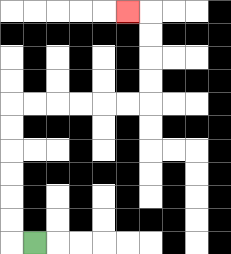{'start': '[1, 10]', 'end': '[5, 0]', 'path_directions': 'L,U,U,U,U,U,U,R,R,R,R,R,R,U,U,U,U,L', 'path_coordinates': '[[1, 10], [0, 10], [0, 9], [0, 8], [0, 7], [0, 6], [0, 5], [0, 4], [1, 4], [2, 4], [3, 4], [4, 4], [5, 4], [6, 4], [6, 3], [6, 2], [6, 1], [6, 0], [5, 0]]'}